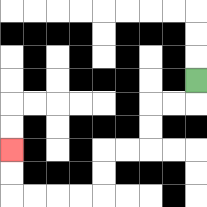{'start': '[8, 3]', 'end': '[0, 6]', 'path_directions': 'D,L,L,D,D,L,L,D,D,L,L,L,L,U,U', 'path_coordinates': '[[8, 3], [8, 4], [7, 4], [6, 4], [6, 5], [6, 6], [5, 6], [4, 6], [4, 7], [4, 8], [3, 8], [2, 8], [1, 8], [0, 8], [0, 7], [0, 6]]'}